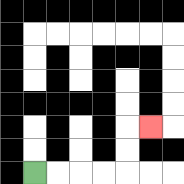{'start': '[1, 7]', 'end': '[6, 5]', 'path_directions': 'R,R,R,R,U,U,R', 'path_coordinates': '[[1, 7], [2, 7], [3, 7], [4, 7], [5, 7], [5, 6], [5, 5], [6, 5]]'}